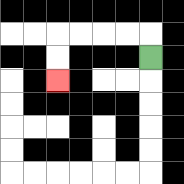{'start': '[6, 2]', 'end': '[2, 3]', 'path_directions': 'U,L,L,L,L,D,D', 'path_coordinates': '[[6, 2], [6, 1], [5, 1], [4, 1], [3, 1], [2, 1], [2, 2], [2, 3]]'}